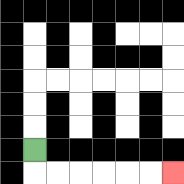{'start': '[1, 6]', 'end': '[7, 7]', 'path_directions': 'D,R,R,R,R,R,R', 'path_coordinates': '[[1, 6], [1, 7], [2, 7], [3, 7], [4, 7], [5, 7], [6, 7], [7, 7]]'}